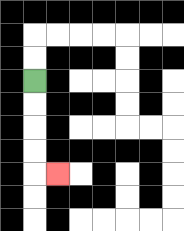{'start': '[1, 3]', 'end': '[2, 7]', 'path_directions': 'D,D,D,D,R', 'path_coordinates': '[[1, 3], [1, 4], [1, 5], [1, 6], [1, 7], [2, 7]]'}